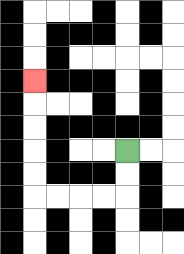{'start': '[5, 6]', 'end': '[1, 3]', 'path_directions': 'D,D,L,L,L,L,U,U,U,U,U', 'path_coordinates': '[[5, 6], [5, 7], [5, 8], [4, 8], [3, 8], [2, 8], [1, 8], [1, 7], [1, 6], [1, 5], [1, 4], [1, 3]]'}